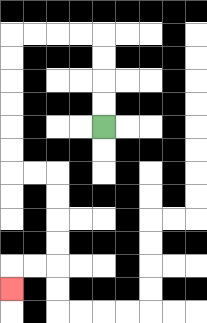{'start': '[4, 5]', 'end': '[0, 12]', 'path_directions': 'U,U,U,U,L,L,L,L,D,D,D,D,D,D,R,R,D,D,D,D,L,L,D', 'path_coordinates': '[[4, 5], [4, 4], [4, 3], [4, 2], [4, 1], [3, 1], [2, 1], [1, 1], [0, 1], [0, 2], [0, 3], [0, 4], [0, 5], [0, 6], [0, 7], [1, 7], [2, 7], [2, 8], [2, 9], [2, 10], [2, 11], [1, 11], [0, 11], [0, 12]]'}